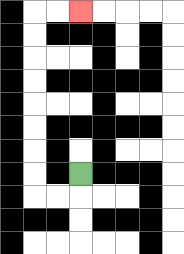{'start': '[3, 7]', 'end': '[3, 0]', 'path_directions': 'D,L,L,U,U,U,U,U,U,U,U,R,R', 'path_coordinates': '[[3, 7], [3, 8], [2, 8], [1, 8], [1, 7], [1, 6], [1, 5], [1, 4], [1, 3], [1, 2], [1, 1], [1, 0], [2, 0], [3, 0]]'}